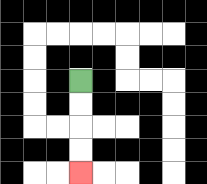{'start': '[3, 3]', 'end': '[3, 7]', 'path_directions': 'D,D,D,D', 'path_coordinates': '[[3, 3], [3, 4], [3, 5], [3, 6], [3, 7]]'}